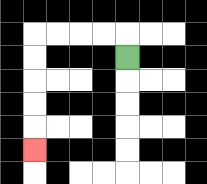{'start': '[5, 2]', 'end': '[1, 6]', 'path_directions': 'U,L,L,L,L,D,D,D,D,D', 'path_coordinates': '[[5, 2], [5, 1], [4, 1], [3, 1], [2, 1], [1, 1], [1, 2], [1, 3], [1, 4], [1, 5], [1, 6]]'}